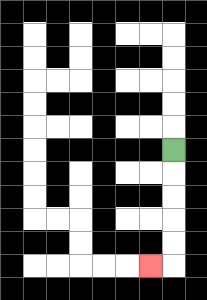{'start': '[7, 6]', 'end': '[6, 11]', 'path_directions': 'D,D,D,D,D,L', 'path_coordinates': '[[7, 6], [7, 7], [7, 8], [7, 9], [7, 10], [7, 11], [6, 11]]'}